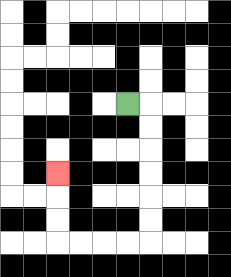{'start': '[5, 4]', 'end': '[2, 7]', 'path_directions': 'R,D,D,D,D,D,D,L,L,L,L,U,U,U', 'path_coordinates': '[[5, 4], [6, 4], [6, 5], [6, 6], [6, 7], [6, 8], [6, 9], [6, 10], [5, 10], [4, 10], [3, 10], [2, 10], [2, 9], [2, 8], [2, 7]]'}